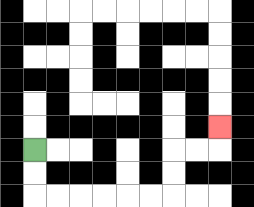{'start': '[1, 6]', 'end': '[9, 5]', 'path_directions': 'D,D,R,R,R,R,R,R,U,U,R,R,U', 'path_coordinates': '[[1, 6], [1, 7], [1, 8], [2, 8], [3, 8], [4, 8], [5, 8], [6, 8], [7, 8], [7, 7], [7, 6], [8, 6], [9, 6], [9, 5]]'}